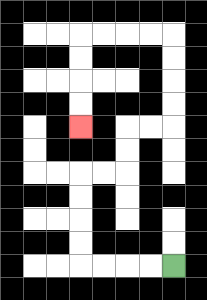{'start': '[7, 11]', 'end': '[3, 5]', 'path_directions': 'L,L,L,L,U,U,U,U,R,R,U,U,R,R,U,U,U,U,L,L,L,L,D,D,D,D', 'path_coordinates': '[[7, 11], [6, 11], [5, 11], [4, 11], [3, 11], [3, 10], [3, 9], [3, 8], [3, 7], [4, 7], [5, 7], [5, 6], [5, 5], [6, 5], [7, 5], [7, 4], [7, 3], [7, 2], [7, 1], [6, 1], [5, 1], [4, 1], [3, 1], [3, 2], [3, 3], [3, 4], [3, 5]]'}